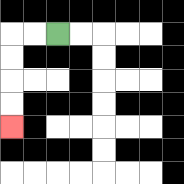{'start': '[2, 1]', 'end': '[0, 5]', 'path_directions': 'L,L,D,D,D,D', 'path_coordinates': '[[2, 1], [1, 1], [0, 1], [0, 2], [0, 3], [0, 4], [0, 5]]'}